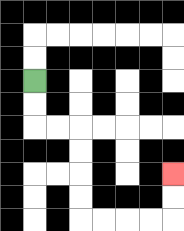{'start': '[1, 3]', 'end': '[7, 7]', 'path_directions': 'D,D,R,R,D,D,D,D,R,R,R,R,U,U', 'path_coordinates': '[[1, 3], [1, 4], [1, 5], [2, 5], [3, 5], [3, 6], [3, 7], [3, 8], [3, 9], [4, 9], [5, 9], [6, 9], [7, 9], [7, 8], [7, 7]]'}